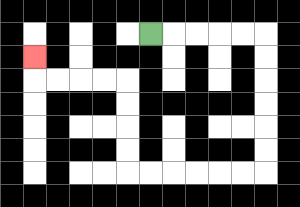{'start': '[6, 1]', 'end': '[1, 2]', 'path_directions': 'R,R,R,R,R,D,D,D,D,D,D,L,L,L,L,L,L,U,U,U,U,L,L,L,L,U', 'path_coordinates': '[[6, 1], [7, 1], [8, 1], [9, 1], [10, 1], [11, 1], [11, 2], [11, 3], [11, 4], [11, 5], [11, 6], [11, 7], [10, 7], [9, 7], [8, 7], [7, 7], [6, 7], [5, 7], [5, 6], [5, 5], [5, 4], [5, 3], [4, 3], [3, 3], [2, 3], [1, 3], [1, 2]]'}